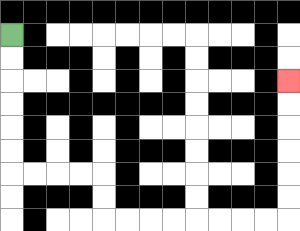{'start': '[0, 1]', 'end': '[12, 3]', 'path_directions': 'D,D,D,D,D,D,R,R,R,R,D,D,R,R,R,R,R,R,R,R,U,U,U,U,U,U', 'path_coordinates': '[[0, 1], [0, 2], [0, 3], [0, 4], [0, 5], [0, 6], [0, 7], [1, 7], [2, 7], [3, 7], [4, 7], [4, 8], [4, 9], [5, 9], [6, 9], [7, 9], [8, 9], [9, 9], [10, 9], [11, 9], [12, 9], [12, 8], [12, 7], [12, 6], [12, 5], [12, 4], [12, 3]]'}